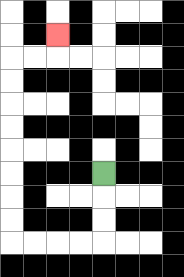{'start': '[4, 7]', 'end': '[2, 1]', 'path_directions': 'D,D,D,L,L,L,L,U,U,U,U,U,U,U,U,R,R,U', 'path_coordinates': '[[4, 7], [4, 8], [4, 9], [4, 10], [3, 10], [2, 10], [1, 10], [0, 10], [0, 9], [0, 8], [0, 7], [0, 6], [0, 5], [0, 4], [0, 3], [0, 2], [1, 2], [2, 2], [2, 1]]'}